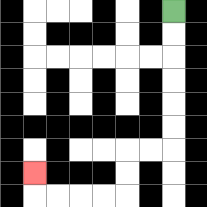{'start': '[7, 0]', 'end': '[1, 7]', 'path_directions': 'D,D,D,D,D,D,L,L,D,D,L,L,L,L,U', 'path_coordinates': '[[7, 0], [7, 1], [7, 2], [7, 3], [7, 4], [7, 5], [7, 6], [6, 6], [5, 6], [5, 7], [5, 8], [4, 8], [3, 8], [2, 8], [1, 8], [1, 7]]'}